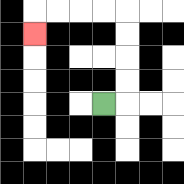{'start': '[4, 4]', 'end': '[1, 1]', 'path_directions': 'R,U,U,U,U,L,L,L,L,D', 'path_coordinates': '[[4, 4], [5, 4], [5, 3], [5, 2], [5, 1], [5, 0], [4, 0], [3, 0], [2, 0], [1, 0], [1, 1]]'}